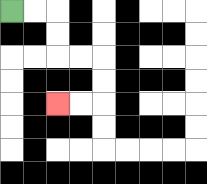{'start': '[0, 0]', 'end': '[2, 4]', 'path_directions': 'R,R,D,D,R,R,D,D,L,L', 'path_coordinates': '[[0, 0], [1, 0], [2, 0], [2, 1], [2, 2], [3, 2], [4, 2], [4, 3], [4, 4], [3, 4], [2, 4]]'}